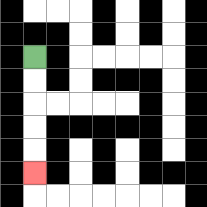{'start': '[1, 2]', 'end': '[1, 7]', 'path_directions': 'D,D,D,D,D', 'path_coordinates': '[[1, 2], [1, 3], [1, 4], [1, 5], [1, 6], [1, 7]]'}